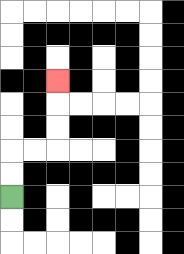{'start': '[0, 8]', 'end': '[2, 3]', 'path_directions': 'U,U,R,R,U,U,U', 'path_coordinates': '[[0, 8], [0, 7], [0, 6], [1, 6], [2, 6], [2, 5], [2, 4], [2, 3]]'}